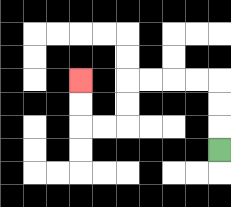{'start': '[9, 6]', 'end': '[3, 3]', 'path_directions': 'U,U,U,L,L,L,L,D,D,L,L,U,U', 'path_coordinates': '[[9, 6], [9, 5], [9, 4], [9, 3], [8, 3], [7, 3], [6, 3], [5, 3], [5, 4], [5, 5], [4, 5], [3, 5], [3, 4], [3, 3]]'}